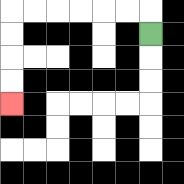{'start': '[6, 1]', 'end': '[0, 4]', 'path_directions': 'U,L,L,L,L,L,L,D,D,D,D', 'path_coordinates': '[[6, 1], [6, 0], [5, 0], [4, 0], [3, 0], [2, 0], [1, 0], [0, 0], [0, 1], [0, 2], [0, 3], [0, 4]]'}